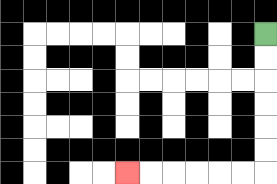{'start': '[11, 1]', 'end': '[5, 7]', 'path_directions': 'D,D,D,D,D,D,L,L,L,L,L,L', 'path_coordinates': '[[11, 1], [11, 2], [11, 3], [11, 4], [11, 5], [11, 6], [11, 7], [10, 7], [9, 7], [8, 7], [7, 7], [6, 7], [5, 7]]'}